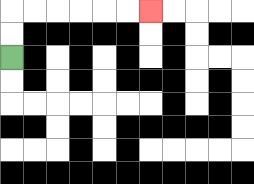{'start': '[0, 2]', 'end': '[6, 0]', 'path_directions': 'U,U,R,R,R,R,R,R', 'path_coordinates': '[[0, 2], [0, 1], [0, 0], [1, 0], [2, 0], [3, 0], [4, 0], [5, 0], [6, 0]]'}